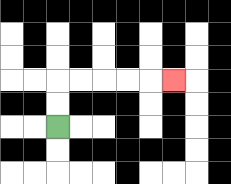{'start': '[2, 5]', 'end': '[7, 3]', 'path_directions': 'U,U,R,R,R,R,R', 'path_coordinates': '[[2, 5], [2, 4], [2, 3], [3, 3], [4, 3], [5, 3], [6, 3], [7, 3]]'}